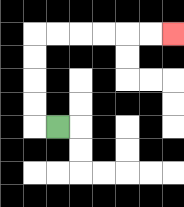{'start': '[2, 5]', 'end': '[7, 1]', 'path_directions': 'L,U,U,U,U,R,R,R,R,R,R', 'path_coordinates': '[[2, 5], [1, 5], [1, 4], [1, 3], [1, 2], [1, 1], [2, 1], [3, 1], [4, 1], [5, 1], [6, 1], [7, 1]]'}